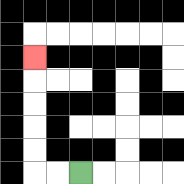{'start': '[3, 7]', 'end': '[1, 2]', 'path_directions': 'L,L,U,U,U,U,U', 'path_coordinates': '[[3, 7], [2, 7], [1, 7], [1, 6], [1, 5], [1, 4], [1, 3], [1, 2]]'}